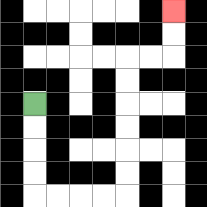{'start': '[1, 4]', 'end': '[7, 0]', 'path_directions': 'D,D,D,D,R,R,R,R,U,U,U,U,U,U,R,R,U,U', 'path_coordinates': '[[1, 4], [1, 5], [1, 6], [1, 7], [1, 8], [2, 8], [3, 8], [4, 8], [5, 8], [5, 7], [5, 6], [5, 5], [5, 4], [5, 3], [5, 2], [6, 2], [7, 2], [7, 1], [7, 0]]'}